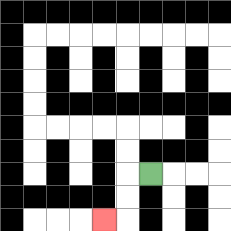{'start': '[6, 7]', 'end': '[4, 9]', 'path_directions': 'L,D,D,L', 'path_coordinates': '[[6, 7], [5, 7], [5, 8], [5, 9], [4, 9]]'}